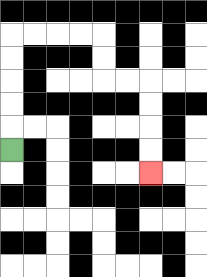{'start': '[0, 6]', 'end': '[6, 7]', 'path_directions': 'U,U,U,U,U,R,R,R,R,D,D,R,R,D,D,D,D', 'path_coordinates': '[[0, 6], [0, 5], [0, 4], [0, 3], [0, 2], [0, 1], [1, 1], [2, 1], [3, 1], [4, 1], [4, 2], [4, 3], [5, 3], [6, 3], [6, 4], [6, 5], [6, 6], [6, 7]]'}